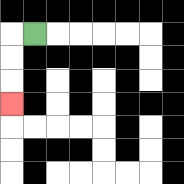{'start': '[1, 1]', 'end': '[0, 4]', 'path_directions': 'L,D,D,D', 'path_coordinates': '[[1, 1], [0, 1], [0, 2], [0, 3], [0, 4]]'}